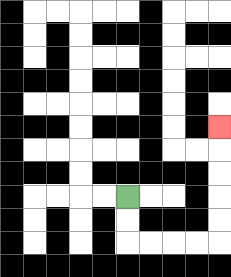{'start': '[5, 8]', 'end': '[9, 5]', 'path_directions': 'D,D,R,R,R,R,U,U,U,U,U', 'path_coordinates': '[[5, 8], [5, 9], [5, 10], [6, 10], [7, 10], [8, 10], [9, 10], [9, 9], [9, 8], [9, 7], [9, 6], [9, 5]]'}